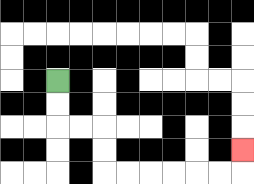{'start': '[2, 3]', 'end': '[10, 6]', 'path_directions': 'D,D,R,R,D,D,R,R,R,R,R,R,U', 'path_coordinates': '[[2, 3], [2, 4], [2, 5], [3, 5], [4, 5], [4, 6], [4, 7], [5, 7], [6, 7], [7, 7], [8, 7], [9, 7], [10, 7], [10, 6]]'}